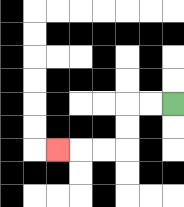{'start': '[7, 4]', 'end': '[2, 6]', 'path_directions': 'L,L,D,D,L,L,L', 'path_coordinates': '[[7, 4], [6, 4], [5, 4], [5, 5], [5, 6], [4, 6], [3, 6], [2, 6]]'}